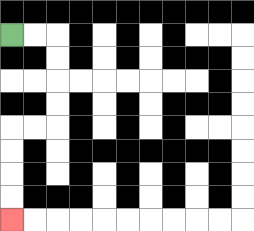{'start': '[0, 1]', 'end': '[0, 9]', 'path_directions': 'R,R,D,D,D,D,L,L,D,D,D,D', 'path_coordinates': '[[0, 1], [1, 1], [2, 1], [2, 2], [2, 3], [2, 4], [2, 5], [1, 5], [0, 5], [0, 6], [0, 7], [0, 8], [0, 9]]'}